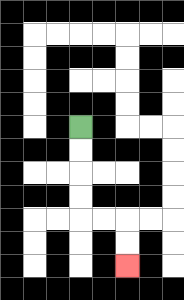{'start': '[3, 5]', 'end': '[5, 11]', 'path_directions': 'D,D,D,D,R,R,D,D', 'path_coordinates': '[[3, 5], [3, 6], [3, 7], [3, 8], [3, 9], [4, 9], [5, 9], [5, 10], [5, 11]]'}